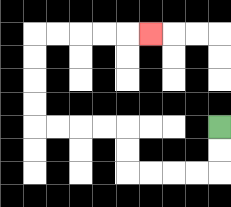{'start': '[9, 5]', 'end': '[6, 1]', 'path_directions': 'D,D,L,L,L,L,U,U,L,L,L,L,U,U,U,U,R,R,R,R,R', 'path_coordinates': '[[9, 5], [9, 6], [9, 7], [8, 7], [7, 7], [6, 7], [5, 7], [5, 6], [5, 5], [4, 5], [3, 5], [2, 5], [1, 5], [1, 4], [1, 3], [1, 2], [1, 1], [2, 1], [3, 1], [4, 1], [5, 1], [6, 1]]'}